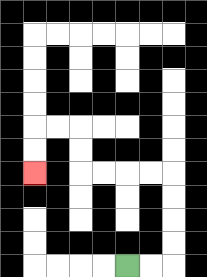{'start': '[5, 11]', 'end': '[1, 7]', 'path_directions': 'R,R,U,U,U,U,L,L,L,L,U,U,L,L,D,D', 'path_coordinates': '[[5, 11], [6, 11], [7, 11], [7, 10], [7, 9], [7, 8], [7, 7], [6, 7], [5, 7], [4, 7], [3, 7], [3, 6], [3, 5], [2, 5], [1, 5], [1, 6], [1, 7]]'}